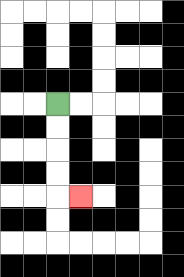{'start': '[2, 4]', 'end': '[3, 8]', 'path_directions': 'D,D,D,D,R', 'path_coordinates': '[[2, 4], [2, 5], [2, 6], [2, 7], [2, 8], [3, 8]]'}